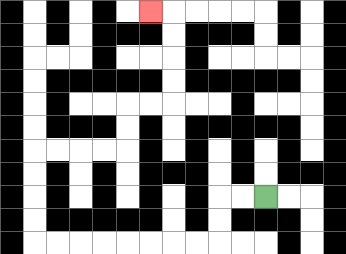{'start': '[11, 8]', 'end': '[6, 0]', 'path_directions': 'L,L,D,D,L,L,L,L,L,L,L,L,U,U,U,U,R,R,R,R,U,U,R,R,U,U,U,U,L', 'path_coordinates': '[[11, 8], [10, 8], [9, 8], [9, 9], [9, 10], [8, 10], [7, 10], [6, 10], [5, 10], [4, 10], [3, 10], [2, 10], [1, 10], [1, 9], [1, 8], [1, 7], [1, 6], [2, 6], [3, 6], [4, 6], [5, 6], [5, 5], [5, 4], [6, 4], [7, 4], [7, 3], [7, 2], [7, 1], [7, 0], [6, 0]]'}